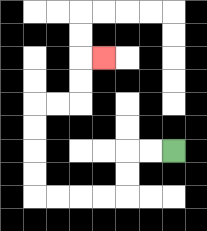{'start': '[7, 6]', 'end': '[4, 2]', 'path_directions': 'L,L,D,D,L,L,L,L,U,U,U,U,R,R,U,U,R', 'path_coordinates': '[[7, 6], [6, 6], [5, 6], [5, 7], [5, 8], [4, 8], [3, 8], [2, 8], [1, 8], [1, 7], [1, 6], [1, 5], [1, 4], [2, 4], [3, 4], [3, 3], [3, 2], [4, 2]]'}